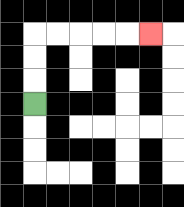{'start': '[1, 4]', 'end': '[6, 1]', 'path_directions': 'U,U,U,R,R,R,R,R', 'path_coordinates': '[[1, 4], [1, 3], [1, 2], [1, 1], [2, 1], [3, 1], [4, 1], [5, 1], [6, 1]]'}